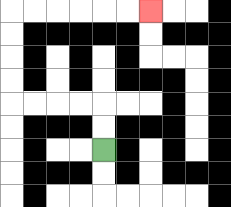{'start': '[4, 6]', 'end': '[6, 0]', 'path_directions': 'U,U,L,L,L,L,U,U,U,U,R,R,R,R,R,R', 'path_coordinates': '[[4, 6], [4, 5], [4, 4], [3, 4], [2, 4], [1, 4], [0, 4], [0, 3], [0, 2], [0, 1], [0, 0], [1, 0], [2, 0], [3, 0], [4, 0], [5, 0], [6, 0]]'}